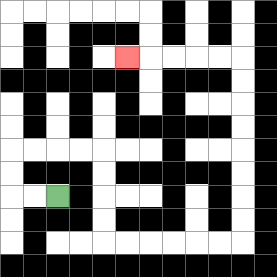{'start': '[2, 8]', 'end': '[5, 2]', 'path_directions': 'L,L,U,U,R,R,R,R,D,D,D,D,R,R,R,R,R,R,U,U,U,U,U,U,U,U,L,L,L,L,L', 'path_coordinates': '[[2, 8], [1, 8], [0, 8], [0, 7], [0, 6], [1, 6], [2, 6], [3, 6], [4, 6], [4, 7], [4, 8], [4, 9], [4, 10], [5, 10], [6, 10], [7, 10], [8, 10], [9, 10], [10, 10], [10, 9], [10, 8], [10, 7], [10, 6], [10, 5], [10, 4], [10, 3], [10, 2], [9, 2], [8, 2], [7, 2], [6, 2], [5, 2]]'}